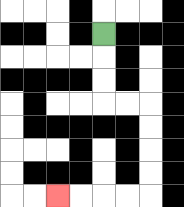{'start': '[4, 1]', 'end': '[2, 8]', 'path_directions': 'D,D,D,R,R,D,D,D,D,L,L,L,L', 'path_coordinates': '[[4, 1], [4, 2], [4, 3], [4, 4], [5, 4], [6, 4], [6, 5], [6, 6], [6, 7], [6, 8], [5, 8], [4, 8], [3, 8], [2, 8]]'}